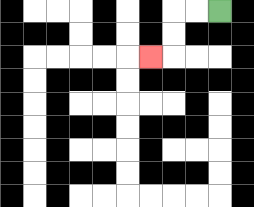{'start': '[9, 0]', 'end': '[6, 2]', 'path_directions': 'L,L,D,D,L', 'path_coordinates': '[[9, 0], [8, 0], [7, 0], [7, 1], [7, 2], [6, 2]]'}